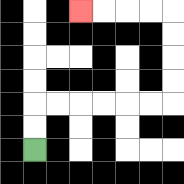{'start': '[1, 6]', 'end': '[3, 0]', 'path_directions': 'U,U,R,R,R,R,R,R,U,U,U,U,L,L,L,L', 'path_coordinates': '[[1, 6], [1, 5], [1, 4], [2, 4], [3, 4], [4, 4], [5, 4], [6, 4], [7, 4], [7, 3], [7, 2], [7, 1], [7, 0], [6, 0], [5, 0], [4, 0], [3, 0]]'}